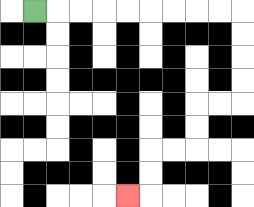{'start': '[1, 0]', 'end': '[5, 8]', 'path_directions': 'R,R,R,R,R,R,R,R,R,D,D,D,D,L,L,D,D,L,L,D,D,L', 'path_coordinates': '[[1, 0], [2, 0], [3, 0], [4, 0], [5, 0], [6, 0], [7, 0], [8, 0], [9, 0], [10, 0], [10, 1], [10, 2], [10, 3], [10, 4], [9, 4], [8, 4], [8, 5], [8, 6], [7, 6], [6, 6], [6, 7], [6, 8], [5, 8]]'}